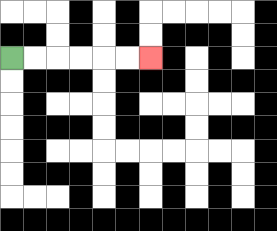{'start': '[0, 2]', 'end': '[6, 2]', 'path_directions': 'R,R,R,R,R,R', 'path_coordinates': '[[0, 2], [1, 2], [2, 2], [3, 2], [4, 2], [5, 2], [6, 2]]'}